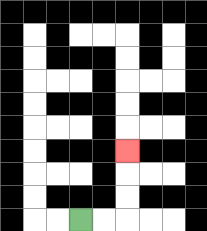{'start': '[3, 9]', 'end': '[5, 6]', 'path_directions': 'R,R,U,U,U', 'path_coordinates': '[[3, 9], [4, 9], [5, 9], [5, 8], [5, 7], [5, 6]]'}